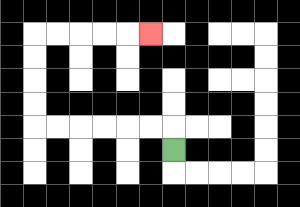{'start': '[7, 6]', 'end': '[6, 1]', 'path_directions': 'U,L,L,L,L,L,L,U,U,U,U,R,R,R,R,R', 'path_coordinates': '[[7, 6], [7, 5], [6, 5], [5, 5], [4, 5], [3, 5], [2, 5], [1, 5], [1, 4], [1, 3], [1, 2], [1, 1], [2, 1], [3, 1], [4, 1], [5, 1], [6, 1]]'}